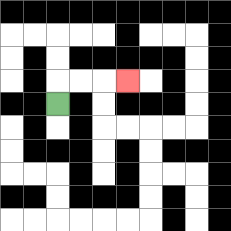{'start': '[2, 4]', 'end': '[5, 3]', 'path_directions': 'U,R,R,R', 'path_coordinates': '[[2, 4], [2, 3], [3, 3], [4, 3], [5, 3]]'}